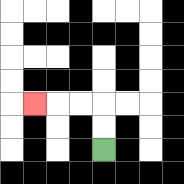{'start': '[4, 6]', 'end': '[1, 4]', 'path_directions': 'U,U,L,L,L', 'path_coordinates': '[[4, 6], [4, 5], [4, 4], [3, 4], [2, 4], [1, 4]]'}